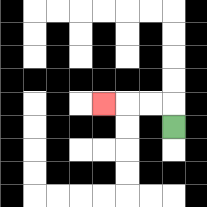{'start': '[7, 5]', 'end': '[4, 4]', 'path_directions': 'U,L,L,L', 'path_coordinates': '[[7, 5], [7, 4], [6, 4], [5, 4], [4, 4]]'}